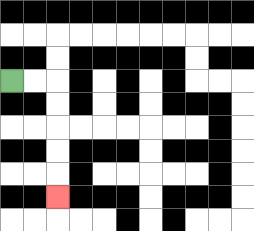{'start': '[0, 3]', 'end': '[2, 8]', 'path_directions': 'R,R,D,D,D,D,D', 'path_coordinates': '[[0, 3], [1, 3], [2, 3], [2, 4], [2, 5], [2, 6], [2, 7], [2, 8]]'}